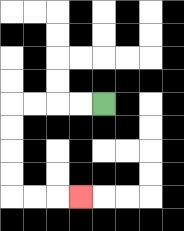{'start': '[4, 4]', 'end': '[3, 8]', 'path_directions': 'L,L,L,L,D,D,D,D,R,R,R', 'path_coordinates': '[[4, 4], [3, 4], [2, 4], [1, 4], [0, 4], [0, 5], [0, 6], [0, 7], [0, 8], [1, 8], [2, 8], [3, 8]]'}